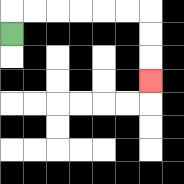{'start': '[0, 1]', 'end': '[6, 3]', 'path_directions': 'U,R,R,R,R,R,R,D,D,D', 'path_coordinates': '[[0, 1], [0, 0], [1, 0], [2, 0], [3, 0], [4, 0], [5, 0], [6, 0], [6, 1], [6, 2], [6, 3]]'}